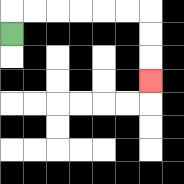{'start': '[0, 1]', 'end': '[6, 3]', 'path_directions': 'U,R,R,R,R,R,R,D,D,D', 'path_coordinates': '[[0, 1], [0, 0], [1, 0], [2, 0], [3, 0], [4, 0], [5, 0], [6, 0], [6, 1], [6, 2], [6, 3]]'}